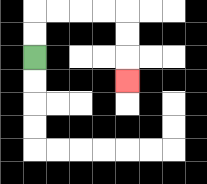{'start': '[1, 2]', 'end': '[5, 3]', 'path_directions': 'U,U,R,R,R,R,D,D,D', 'path_coordinates': '[[1, 2], [1, 1], [1, 0], [2, 0], [3, 0], [4, 0], [5, 0], [5, 1], [5, 2], [5, 3]]'}